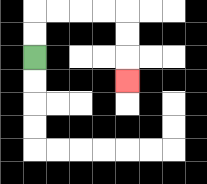{'start': '[1, 2]', 'end': '[5, 3]', 'path_directions': 'U,U,R,R,R,R,D,D,D', 'path_coordinates': '[[1, 2], [1, 1], [1, 0], [2, 0], [3, 0], [4, 0], [5, 0], [5, 1], [5, 2], [5, 3]]'}